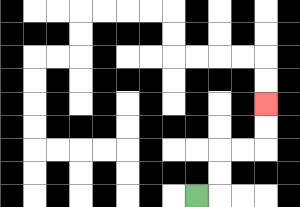{'start': '[8, 8]', 'end': '[11, 4]', 'path_directions': 'R,U,U,R,R,U,U', 'path_coordinates': '[[8, 8], [9, 8], [9, 7], [9, 6], [10, 6], [11, 6], [11, 5], [11, 4]]'}